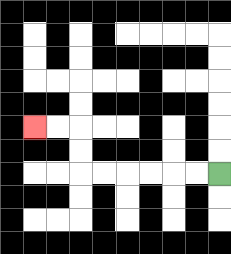{'start': '[9, 7]', 'end': '[1, 5]', 'path_directions': 'L,L,L,L,L,L,U,U,L,L', 'path_coordinates': '[[9, 7], [8, 7], [7, 7], [6, 7], [5, 7], [4, 7], [3, 7], [3, 6], [3, 5], [2, 5], [1, 5]]'}